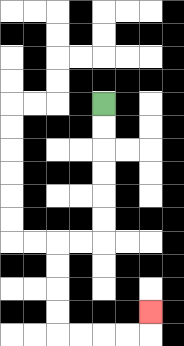{'start': '[4, 4]', 'end': '[6, 13]', 'path_directions': 'D,D,D,D,D,D,L,L,D,D,D,D,R,R,R,R,U', 'path_coordinates': '[[4, 4], [4, 5], [4, 6], [4, 7], [4, 8], [4, 9], [4, 10], [3, 10], [2, 10], [2, 11], [2, 12], [2, 13], [2, 14], [3, 14], [4, 14], [5, 14], [6, 14], [6, 13]]'}